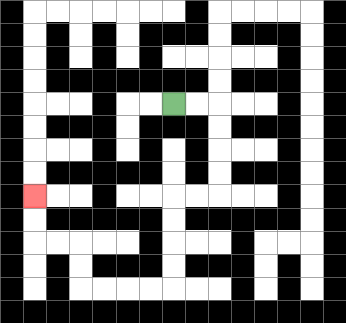{'start': '[7, 4]', 'end': '[1, 8]', 'path_directions': 'R,R,D,D,D,D,L,L,D,D,D,D,L,L,L,L,U,U,L,L,U,U', 'path_coordinates': '[[7, 4], [8, 4], [9, 4], [9, 5], [9, 6], [9, 7], [9, 8], [8, 8], [7, 8], [7, 9], [7, 10], [7, 11], [7, 12], [6, 12], [5, 12], [4, 12], [3, 12], [3, 11], [3, 10], [2, 10], [1, 10], [1, 9], [1, 8]]'}